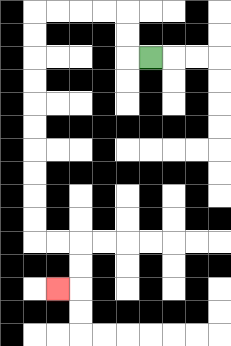{'start': '[6, 2]', 'end': '[2, 12]', 'path_directions': 'L,U,U,L,L,L,L,D,D,D,D,D,D,D,D,D,D,R,R,D,D,L', 'path_coordinates': '[[6, 2], [5, 2], [5, 1], [5, 0], [4, 0], [3, 0], [2, 0], [1, 0], [1, 1], [1, 2], [1, 3], [1, 4], [1, 5], [1, 6], [1, 7], [1, 8], [1, 9], [1, 10], [2, 10], [3, 10], [3, 11], [3, 12], [2, 12]]'}